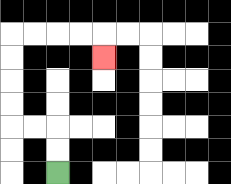{'start': '[2, 7]', 'end': '[4, 2]', 'path_directions': 'U,U,L,L,U,U,U,U,R,R,R,R,D', 'path_coordinates': '[[2, 7], [2, 6], [2, 5], [1, 5], [0, 5], [0, 4], [0, 3], [0, 2], [0, 1], [1, 1], [2, 1], [3, 1], [4, 1], [4, 2]]'}